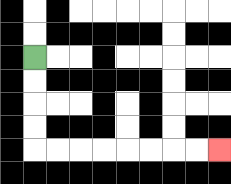{'start': '[1, 2]', 'end': '[9, 6]', 'path_directions': 'D,D,D,D,R,R,R,R,R,R,R,R', 'path_coordinates': '[[1, 2], [1, 3], [1, 4], [1, 5], [1, 6], [2, 6], [3, 6], [4, 6], [5, 6], [6, 6], [7, 6], [8, 6], [9, 6]]'}